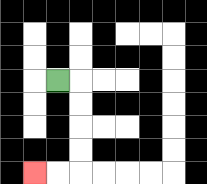{'start': '[2, 3]', 'end': '[1, 7]', 'path_directions': 'R,D,D,D,D,L,L', 'path_coordinates': '[[2, 3], [3, 3], [3, 4], [3, 5], [3, 6], [3, 7], [2, 7], [1, 7]]'}